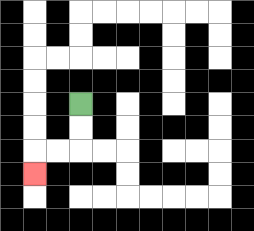{'start': '[3, 4]', 'end': '[1, 7]', 'path_directions': 'D,D,L,L,D', 'path_coordinates': '[[3, 4], [3, 5], [3, 6], [2, 6], [1, 6], [1, 7]]'}